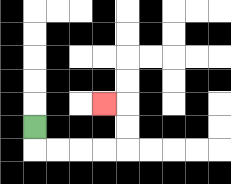{'start': '[1, 5]', 'end': '[4, 4]', 'path_directions': 'D,R,R,R,R,U,U,L', 'path_coordinates': '[[1, 5], [1, 6], [2, 6], [3, 6], [4, 6], [5, 6], [5, 5], [5, 4], [4, 4]]'}